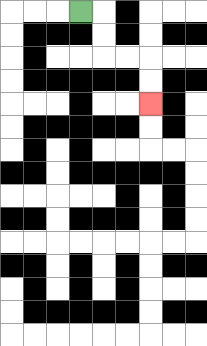{'start': '[3, 0]', 'end': '[6, 4]', 'path_directions': 'R,D,D,R,R,D,D', 'path_coordinates': '[[3, 0], [4, 0], [4, 1], [4, 2], [5, 2], [6, 2], [6, 3], [6, 4]]'}